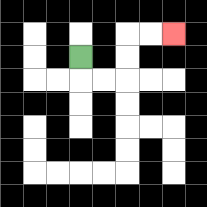{'start': '[3, 2]', 'end': '[7, 1]', 'path_directions': 'D,R,R,U,U,R,R', 'path_coordinates': '[[3, 2], [3, 3], [4, 3], [5, 3], [5, 2], [5, 1], [6, 1], [7, 1]]'}